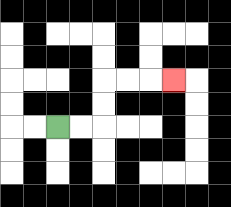{'start': '[2, 5]', 'end': '[7, 3]', 'path_directions': 'R,R,U,U,R,R,R', 'path_coordinates': '[[2, 5], [3, 5], [4, 5], [4, 4], [4, 3], [5, 3], [6, 3], [7, 3]]'}